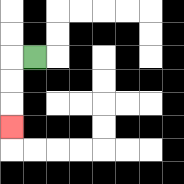{'start': '[1, 2]', 'end': '[0, 5]', 'path_directions': 'L,D,D,D', 'path_coordinates': '[[1, 2], [0, 2], [0, 3], [0, 4], [0, 5]]'}